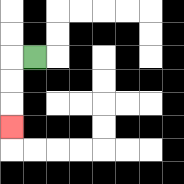{'start': '[1, 2]', 'end': '[0, 5]', 'path_directions': 'L,D,D,D', 'path_coordinates': '[[1, 2], [0, 2], [0, 3], [0, 4], [0, 5]]'}